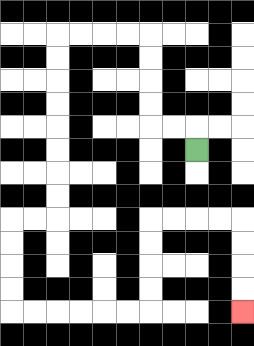{'start': '[8, 6]', 'end': '[10, 13]', 'path_directions': 'U,L,L,U,U,U,U,L,L,L,L,D,D,D,D,D,D,D,D,L,L,D,D,D,D,R,R,R,R,R,R,U,U,U,U,R,R,R,R,D,D,D,D', 'path_coordinates': '[[8, 6], [8, 5], [7, 5], [6, 5], [6, 4], [6, 3], [6, 2], [6, 1], [5, 1], [4, 1], [3, 1], [2, 1], [2, 2], [2, 3], [2, 4], [2, 5], [2, 6], [2, 7], [2, 8], [2, 9], [1, 9], [0, 9], [0, 10], [0, 11], [0, 12], [0, 13], [1, 13], [2, 13], [3, 13], [4, 13], [5, 13], [6, 13], [6, 12], [6, 11], [6, 10], [6, 9], [7, 9], [8, 9], [9, 9], [10, 9], [10, 10], [10, 11], [10, 12], [10, 13]]'}